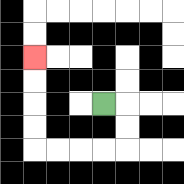{'start': '[4, 4]', 'end': '[1, 2]', 'path_directions': 'R,D,D,L,L,L,L,U,U,U,U', 'path_coordinates': '[[4, 4], [5, 4], [5, 5], [5, 6], [4, 6], [3, 6], [2, 6], [1, 6], [1, 5], [1, 4], [1, 3], [1, 2]]'}